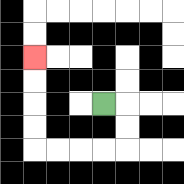{'start': '[4, 4]', 'end': '[1, 2]', 'path_directions': 'R,D,D,L,L,L,L,U,U,U,U', 'path_coordinates': '[[4, 4], [5, 4], [5, 5], [5, 6], [4, 6], [3, 6], [2, 6], [1, 6], [1, 5], [1, 4], [1, 3], [1, 2]]'}